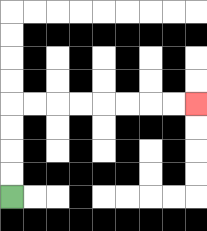{'start': '[0, 8]', 'end': '[8, 4]', 'path_directions': 'U,U,U,U,R,R,R,R,R,R,R,R', 'path_coordinates': '[[0, 8], [0, 7], [0, 6], [0, 5], [0, 4], [1, 4], [2, 4], [3, 4], [4, 4], [5, 4], [6, 4], [7, 4], [8, 4]]'}